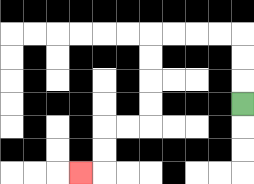{'start': '[10, 4]', 'end': '[3, 7]', 'path_directions': 'U,U,U,L,L,L,L,D,D,D,D,L,L,D,D,L', 'path_coordinates': '[[10, 4], [10, 3], [10, 2], [10, 1], [9, 1], [8, 1], [7, 1], [6, 1], [6, 2], [6, 3], [6, 4], [6, 5], [5, 5], [4, 5], [4, 6], [4, 7], [3, 7]]'}